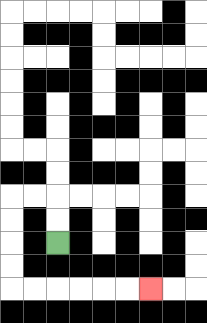{'start': '[2, 10]', 'end': '[6, 12]', 'path_directions': 'U,U,L,L,D,D,D,D,R,R,R,R,R,R', 'path_coordinates': '[[2, 10], [2, 9], [2, 8], [1, 8], [0, 8], [0, 9], [0, 10], [0, 11], [0, 12], [1, 12], [2, 12], [3, 12], [4, 12], [5, 12], [6, 12]]'}